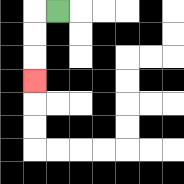{'start': '[2, 0]', 'end': '[1, 3]', 'path_directions': 'L,D,D,D', 'path_coordinates': '[[2, 0], [1, 0], [1, 1], [1, 2], [1, 3]]'}